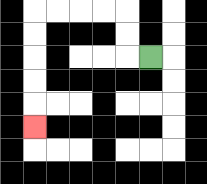{'start': '[6, 2]', 'end': '[1, 5]', 'path_directions': 'L,U,U,L,L,L,L,D,D,D,D,D', 'path_coordinates': '[[6, 2], [5, 2], [5, 1], [5, 0], [4, 0], [3, 0], [2, 0], [1, 0], [1, 1], [1, 2], [1, 3], [1, 4], [1, 5]]'}